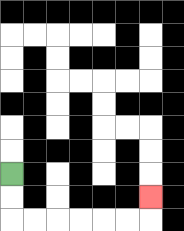{'start': '[0, 7]', 'end': '[6, 8]', 'path_directions': 'D,D,R,R,R,R,R,R,U', 'path_coordinates': '[[0, 7], [0, 8], [0, 9], [1, 9], [2, 9], [3, 9], [4, 9], [5, 9], [6, 9], [6, 8]]'}